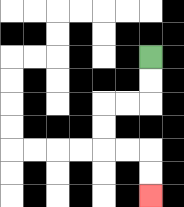{'start': '[6, 2]', 'end': '[6, 8]', 'path_directions': 'D,D,L,L,D,D,R,R,D,D', 'path_coordinates': '[[6, 2], [6, 3], [6, 4], [5, 4], [4, 4], [4, 5], [4, 6], [5, 6], [6, 6], [6, 7], [6, 8]]'}